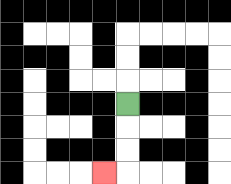{'start': '[5, 4]', 'end': '[4, 7]', 'path_directions': 'D,D,D,L', 'path_coordinates': '[[5, 4], [5, 5], [5, 6], [5, 7], [4, 7]]'}